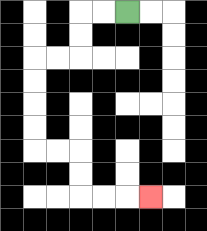{'start': '[5, 0]', 'end': '[6, 8]', 'path_directions': 'L,L,D,D,L,L,D,D,D,D,R,R,D,D,R,R,R', 'path_coordinates': '[[5, 0], [4, 0], [3, 0], [3, 1], [3, 2], [2, 2], [1, 2], [1, 3], [1, 4], [1, 5], [1, 6], [2, 6], [3, 6], [3, 7], [3, 8], [4, 8], [5, 8], [6, 8]]'}